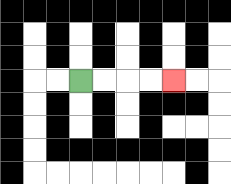{'start': '[3, 3]', 'end': '[7, 3]', 'path_directions': 'R,R,R,R', 'path_coordinates': '[[3, 3], [4, 3], [5, 3], [6, 3], [7, 3]]'}